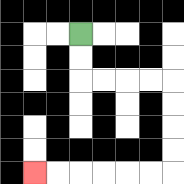{'start': '[3, 1]', 'end': '[1, 7]', 'path_directions': 'D,D,R,R,R,R,D,D,D,D,L,L,L,L,L,L', 'path_coordinates': '[[3, 1], [3, 2], [3, 3], [4, 3], [5, 3], [6, 3], [7, 3], [7, 4], [7, 5], [7, 6], [7, 7], [6, 7], [5, 7], [4, 7], [3, 7], [2, 7], [1, 7]]'}